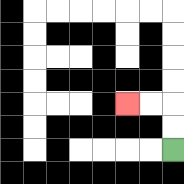{'start': '[7, 6]', 'end': '[5, 4]', 'path_directions': 'U,U,L,L', 'path_coordinates': '[[7, 6], [7, 5], [7, 4], [6, 4], [5, 4]]'}